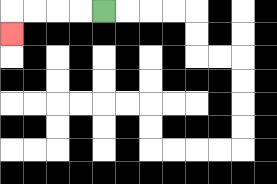{'start': '[4, 0]', 'end': '[0, 1]', 'path_directions': 'L,L,L,L,D', 'path_coordinates': '[[4, 0], [3, 0], [2, 0], [1, 0], [0, 0], [0, 1]]'}